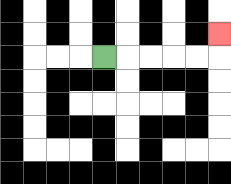{'start': '[4, 2]', 'end': '[9, 1]', 'path_directions': 'R,R,R,R,R,U', 'path_coordinates': '[[4, 2], [5, 2], [6, 2], [7, 2], [8, 2], [9, 2], [9, 1]]'}